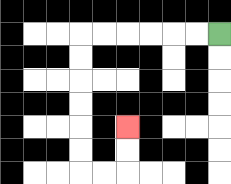{'start': '[9, 1]', 'end': '[5, 5]', 'path_directions': 'L,L,L,L,L,L,D,D,D,D,D,D,R,R,U,U', 'path_coordinates': '[[9, 1], [8, 1], [7, 1], [6, 1], [5, 1], [4, 1], [3, 1], [3, 2], [3, 3], [3, 4], [3, 5], [3, 6], [3, 7], [4, 7], [5, 7], [5, 6], [5, 5]]'}